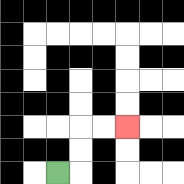{'start': '[2, 7]', 'end': '[5, 5]', 'path_directions': 'R,U,U,R,R', 'path_coordinates': '[[2, 7], [3, 7], [3, 6], [3, 5], [4, 5], [5, 5]]'}